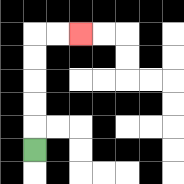{'start': '[1, 6]', 'end': '[3, 1]', 'path_directions': 'U,U,U,U,U,R,R', 'path_coordinates': '[[1, 6], [1, 5], [1, 4], [1, 3], [1, 2], [1, 1], [2, 1], [3, 1]]'}